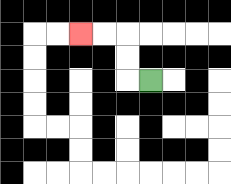{'start': '[6, 3]', 'end': '[3, 1]', 'path_directions': 'L,U,U,L,L', 'path_coordinates': '[[6, 3], [5, 3], [5, 2], [5, 1], [4, 1], [3, 1]]'}